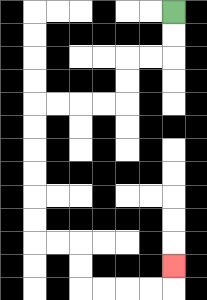{'start': '[7, 0]', 'end': '[7, 11]', 'path_directions': 'D,D,L,L,D,D,L,L,L,L,D,D,D,D,D,D,R,R,D,D,R,R,R,R,U', 'path_coordinates': '[[7, 0], [7, 1], [7, 2], [6, 2], [5, 2], [5, 3], [5, 4], [4, 4], [3, 4], [2, 4], [1, 4], [1, 5], [1, 6], [1, 7], [1, 8], [1, 9], [1, 10], [2, 10], [3, 10], [3, 11], [3, 12], [4, 12], [5, 12], [6, 12], [7, 12], [7, 11]]'}